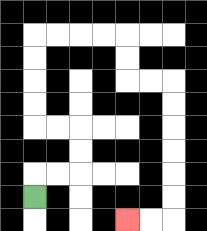{'start': '[1, 8]', 'end': '[5, 9]', 'path_directions': 'U,R,R,U,U,L,L,U,U,U,U,R,R,R,R,D,D,R,R,D,D,D,D,D,D,L,L', 'path_coordinates': '[[1, 8], [1, 7], [2, 7], [3, 7], [3, 6], [3, 5], [2, 5], [1, 5], [1, 4], [1, 3], [1, 2], [1, 1], [2, 1], [3, 1], [4, 1], [5, 1], [5, 2], [5, 3], [6, 3], [7, 3], [7, 4], [7, 5], [7, 6], [7, 7], [7, 8], [7, 9], [6, 9], [5, 9]]'}